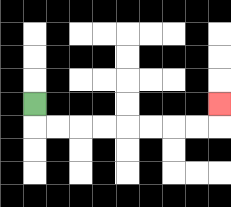{'start': '[1, 4]', 'end': '[9, 4]', 'path_directions': 'D,R,R,R,R,R,R,R,R,U', 'path_coordinates': '[[1, 4], [1, 5], [2, 5], [3, 5], [4, 5], [5, 5], [6, 5], [7, 5], [8, 5], [9, 5], [9, 4]]'}